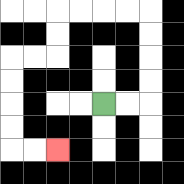{'start': '[4, 4]', 'end': '[2, 6]', 'path_directions': 'R,R,U,U,U,U,L,L,L,L,D,D,L,L,D,D,D,D,R,R', 'path_coordinates': '[[4, 4], [5, 4], [6, 4], [6, 3], [6, 2], [6, 1], [6, 0], [5, 0], [4, 0], [3, 0], [2, 0], [2, 1], [2, 2], [1, 2], [0, 2], [0, 3], [0, 4], [0, 5], [0, 6], [1, 6], [2, 6]]'}